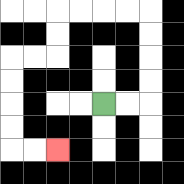{'start': '[4, 4]', 'end': '[2, 6]', 'path_directions': 'R,R,U,U,U,U,L,L,L,L,D,D,L,L,D,D,D,D,R,R', 'path_coordinates': '[[4, 4], [5, 4], [6, 4], [6, 3], [6, 2], [6, 1], [6, 0], [5, 0], [4, 0], [3, 0], [2, 0], [2, 1], [2, 2], [1, 2], [0, 2], [0, 3], [0, 4], [0, 5], [0, 6], [1, 6], [2, 6]]'}